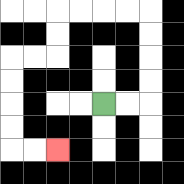{'start': '[4, 4]', 'end': '[2, 6]', 'path_directions': 'R,R,U,U,U,U,L,L,L,L,D,D,L,L,D,D,D,D,R,R', 'path_coordinates': '[[4, 4], [5, 4], [6, 4], [6, 3], [6, 2], [6, 1], [6, 0], [5, 0], [4, 0], [3, 0], [2, 0], [2, 1], [2, 2], [1, 2], [0, 2], [0, 3], [0, 4], [0, 5], [0, 6], [1, 6], [2, 6]]'}